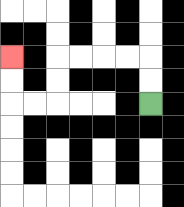{'start': '[6, 4]', 'end': '[0, 2]', 'path_directions': 'U,U,L,L,L,L,D,D,L,L,U,U', 'path_coordinates': '[[6, 4], [6, 3], [6, 2], [5, 2], [4, 2], [3, 2], [2, 2], [2, 3], [2, 4], [1, 4], [0, 4], [0, 3], [0, 2]]'}